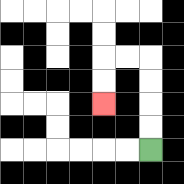{'start': '[6, 6]', 'end': '[4, 4]', 'path_directions': 'U,U,U,U,L,L,D,D', 'path_coordinates': '[[6, 6], [6, 5], [6, 4], [6, 3], [6, 2], [5, 2], [4, 2], [4, 3], [4, 4]]'}